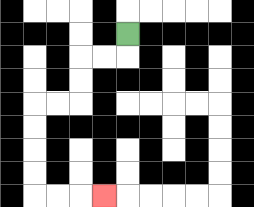{'start': '[5, 1]', 'end': '[4, 8]', 'path_directions': 'D,L,L,D,D,L,L,D,D,D,D,R,R,R', 'path_coordinates': '[[5, 1], [5, 2], [4, 2], [3, 2], [3, 3], [3, 4], [2, 4], [1, 4], [1, 5], [1, 6], [1, 7], [1, 8], [2, 8], [3, 8], [4, 8]]'}